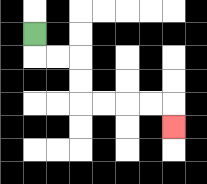{'start': '[1, 1]', 'end': '[7, 5]', 'path_directions': 'D,R,R,D,D,R,R,R,R,D', 'path_coordinates': '[[1, 1], [1, 2], [2, 2], [3, 2], [3, 3], [3, 4], [4, 4], [5, 4], [6, 4], [7, 4], [7, 5]]'}